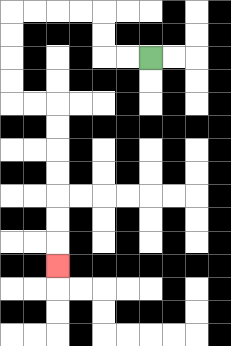{'start': '[6, 2]', 'end': '[2, 11]', 'path_directions': 'L,L,U,U,L,L,L,L,D,D,D,D,R,R,D,D,D,D,D,D,D', 'path_coordinates': '[[6, 2], [5, 2], [4, 2], [4, 1], [4, 0], [3, 0], [2, 0], [1, 0], [0, 0], [0, 1], [0, 2], [0, 3], [0, 4], [1, 4], [2, 4], [2, 5], [2, 6], [2, 7], [2, 8], [2, 9], [2, 10], [2, 11]]'}